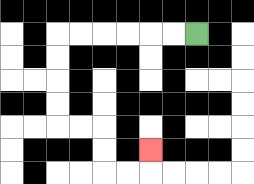{'start': '[8, 1]', 'end': '[6, 6]', 'path_directions': 'L,L,L,L,L,L,D,D,D,D,R,R,D,D,R,R,U', 'path_coordinates': '[[8, 1], [7, 1], [6, 1], [5, 1], [4, 1], [3, 1], [2, 1], [2, 2], [2, 3], [2, 4], [2, 5], [3, 5], [4, 5], [4, 6], [4, 7], [5, 7], [6, 7], [6, 6]]'}